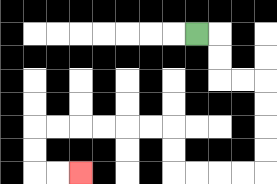{'start': '[8, 1]', 'end': '[3, 7]', 'path_directions': 'R,D,D,R,R,D,D,D,D,L,L,L,L,U,U,L,L,L,L,L,L,D,D,R,R', 'path_coordinates': '[[8, 1], [9, 1], [9, 2], [9, 3], [10, 3], [11, 3], [11, 4], [11, 5], [11, 6], [11, 7], [10, 7], [9, 7], [8, 7], [7, 7], [7, 6], [7, 5], [6, 5], [5, 5], [4, 5], [3, 5], [2, 5], [1, 5], [1, 6], [1, 7], [2, 7], [3, 7]]'}